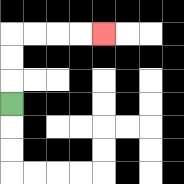{'start': '[0, 4]', 'end': '[4, 1]', 'path_directions': 'U,U,U,R,R,R,R', 'path_coordinates': '[[0, 4], [0, 3], [0, 2], [0, 1], [1, 1], [2, 1], [3, 1], [4, 1]]'}